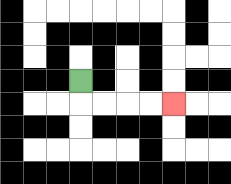{'start': '[3, 3]', 'end': '[7, 4]', 'path_directions': 'D,R,R,R,R', 'path_coordinates': '[[3, 3], [3, 4], [4, 4], [5, 4], [6, 4], [7, 4]]'}